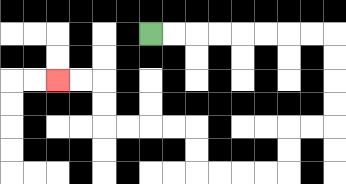{'start': '[6, 1]', 'end': '[2, 3]', 'path_directions': 'R,R,R,R,R,R,R,R,D,D,D,D,L,L,D,D,L,L,L,L,U,U,L,L,L,L,U,U,L,L', 'path_coordinates': '[[6, 1], [7, 1], [8, 1], [9, 1], [10, 1], [11, 1], [12, 1], [13, 1], [14, 1], [14, 2], [14, 3], [14, 4], [14, 5], [13, 5], [12, 5], [12, 6], [12, 7], [11, 7], [10, 7], [9, 7], [8, 7], [8, 6], [8, 5], [7, 5], [6, 5], [5, 5], [4, 5], [4, 4], [4, 3], [3, 3], [2, 3]]'}